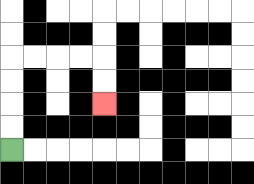{'start': '[0, 6]', 'end': '[4, 4]', 'path_directions': 'U,U,U,U,R,R,R,R,D,D', 'path_coordinates': '[[0, 6], [0, 5], [0, 4], [0, 3], [0, 2], [1, 2], [2, 2], [3, 2], [4, 2], [4, 3], [4, 4]]'}